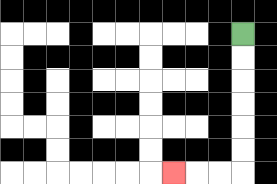{'start': '[10, 1]', 'end': '[7, 7]', 'path_directions': 'D,D,D,D,D,D,L,L,L', 'path_coordinates': '[[10, 1], [10, 2], [10, 3], [10, 4], [10, 5], [10, 6], [10, 7], [9, 7], [8, 7], [7, 7]]'}